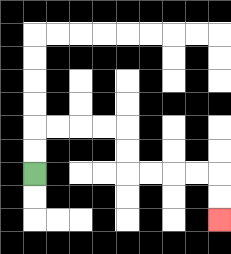{'start': '[1, 7]', 'end': '[9, 9]', 'path_directions': 'U,U,R,R,R,R,D,D,R,R,R,R,D,D', 'path_coordinates': '[[1, 7], [1, 6], [1, 5], [2, 5], [3, 5], [4, 5], [5, 5], [5, 6], [5, 7], [6, 7], [7, 7], [8, 7], [9, 7], [9, 8], [9, 9]]'}